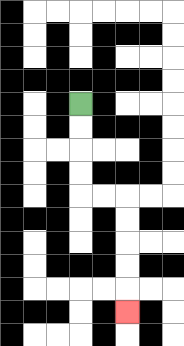{'start': '[3, 4]', 'end': '[5, 13]', 'path_directions': 'D,D,D,D,R,R,D,D,D,D,D', 'path_coordinates': '[[3, 4], [3, 5], [3, 6], [3, 7], [3, 8], [4, 8], [5, 8], [5, 9], [5, 10], [5, 11], [5, 12], [5, 13]]'}